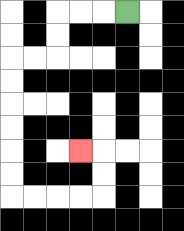{'start': '[5, 0]', 'end': '[3, 6]', 'path_directions': 'L,L,L,D,D,L,L,D,D,D,D,D,D,R,R,R,R,U,U,L', 'path_coordinates': '[[5, 0], [4, 0], [3, 0], [2, 0], [2, 1], [2, 2], [1, 2], [0, 2], [0, 3], [0, 4], [0, 5], [0, 6], [0, 7], [0, 8], [1, 8], [2, 8], [3, 8], [4, 8], [4, 7], [4, 6], [3, 6]]'}